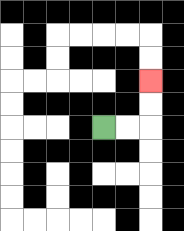{'start': '[4, 5]', 'end': '[6, 3]', 'path_directions': 'R,R,U,U', 'path_coordinates': '[[4, 5], [5, 5], [6, 5], [6, 4], [6, 3]]'}